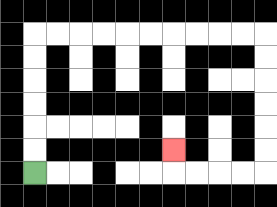{'start': '[1, 7]', 'end': '[7, 6]', 'path_directions': 'U,U,U,U,U,U,R,R,R,R,R,R,R,R,R,R,D,D,D,D,D,D,L,L,L,L,U', 'path_coordinates': '[[1, 7], [1, 6], [1, 5], [1, 4], [1, 3], [1, 2], [1, 1], [2, 1], [3, 1], [4, 1], [5, 1], [6, 1], [7, 1], [8, 1], [9, 1], [10, 1], [11, 1], [11, 2], [11, 3], [11, 4], [11, 5], [11, 6], [11, 7], [10, 7], [9, 7], [8, 7], [7, 7], [7, 6]]'}